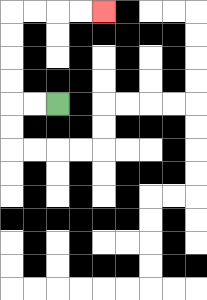{'start': '[2, 4]', 'end': '[4, 0]', 'path_directions': 'L,L,U,U,U,U,R,R,R,R', 'path_coordinates': '[[2, 4], [1, 4], [0, 4], [0, 3], [0, 2], [0, 1], [0, 0], [1, 0], [2, 0], [3, 0], [4, 0]]'}